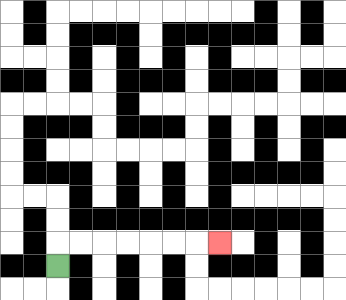{'start': '[2, 11]', 'end': '[9, 10]', 'path_directions': 'U,R,R,R,R,R,R,R', 'path_coordinates': '[[2, 11], [2, 10], [3, 10], [4, 10], [5, 10], [6, 10], [7, 10], [8, 10], [9, 10]]'}